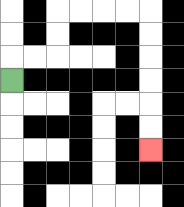{'start': '[0, 3]', 'end': '[6, 6]', 'path_directions': 'U,R,R,U,U,R,R,R,R,D,D,D,D,D,D', 'path_coordinates': '[[0, 3], [0, 2], [1, 2], [2, 2], [2, 1], [2, 0], [3, 0], [4, 0], [5, 0], [6, 0], [6, 1], [6, 2], [6, 3], [6, 4], [6, 5], [6, 6]]'}